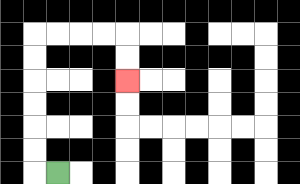{'start': '[2, 7]', 'end': '[5, 3]', 'path_directions': 'L,U,U,U,U,U,U,R,R,R,R,D,D', 'path_coordinates': '[[2, 7], [1, 7], [1, 6], [1, 5], [1, 4], [1, 3], [1, 2], [1, 1], [2, 1], [3, 1], [4, 1], [5, 1], [5, 2], [5, 3]]'}